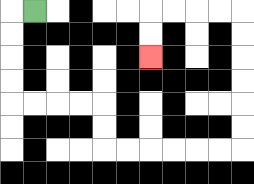{'start': '[1, 0]', 'end': '[6, 2]', 'path_directions': 'L,D,D,D,D,R,R,R,R,D,D,R,R,R,R,R,R,U,U,U,U,U,U,L,L,L,L,D,D', 'path_coordinates': '[[1, 0], [0, 0], [0, 1], [0, 2], [0, 3], [0, 4], [1, 4], [2, 4], [3, 4], [4, 4], [4, 5], [4, 6], [5, 6], [6, 6], [7, 6], [8, 6], [9, 6], [10, 6], [10, 5], [10, 4], [10, 3], [10, 2], [10, 1], [10, 0], [9, 0], [8, 0], [7, 0], [6, 0], [6, 1], [6, 2]]'}